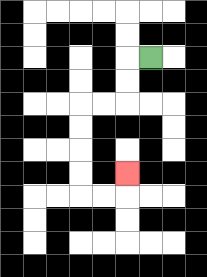{'start': '[6, 2]', 'end': '[5, 7]', 'path_directions': 'L,D,D,L,L,D,D,D,D,R,R,U', 'path_coordinates': '[[6, 2], [5, 2], [5, 3], [5, 4], [4, 4], [3, 4], [3, 5], [3, 6], [3, 7], [3, 8], [4, 8], [5, 8], [5, 7]]'}